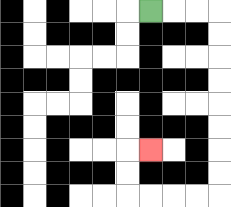{'start': '[6, 0]', 'end': '[6, 6]', 'path_directions': 'R,R,R,D,D,D,D,D,D,D,D,L,L,L,L,U,U,R', 'path_coordinates': '[[6, 0], [7, 0], [8, 0], [9, 0], [9, 1], [9, 2], [9, 3], [9, 4], [9, 5], [9, 6], [9, 7], [9, 8], [8, 8], [7, 8], [6, 8], [5, 8], [5, 7], [5, 6], [6, 6]]'}